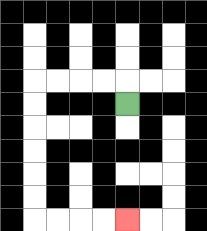{'start': '[5, 4]', 'end': '[5, 9]', 'path_directions': 'U,L,L,L,L,D,D,D,D,D,D,R,R,R,R', 'path_coordinates': '[[5, 4], [5, 3], [4, 3], [3, 3], [2, 3], [1, 3], [1, 4], [1, 5], [1, 6], [1, 7], [1, 8], [1, 9], [2, 9], [3, 9], [4, 9], [5, 9]]'}